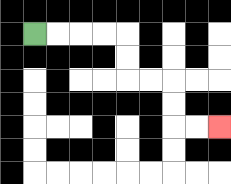{'start': '[1, 1]', 'end': '[9, 5]', 'path_directions': 'R,R,R,R,D,D,R,R,D,D,R,R', 'path_coordinates': '[[1, 1], [2, 1], [3, 1], [4, 1], [5, 1], [5, 2], [5, 3], [6, 3], [7, 3], [7, 4], [7, 5], [8, 5], [9, 5]]'}